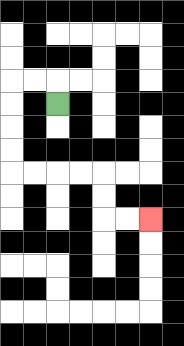{'start': '[2, 4]', 'end': '[6, 9]', 'path_directions': 'U,L,L,D,D,D,D,R,R,R,R,D,D,R,R', 'path_coordinates': '[[2, 4], [2, 3], [1, 3], [0, 3], [0, 4], [0, 5], [0, 6], [0, 7], [1, 7], [2, 7], [3, 7], [4, 7], [4, 8], [4, 9], [5, 9], [6, 9]]'}